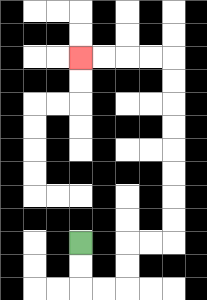{'start': '[3, 10]', 'end': '[3, 2]', 'path_directions': 'D,D,R,R,U,U,R,R,U,U,U,U,U,U,U,U,L,L,L,L', 'path_coordinates': '[[3, 10], [3, 11], [3, 12], [4, 12], [5, 12], [5, 11], [5, 10], [6, 10], [7, 10], [7, 9], [7, 8], [7, 7], [7, 6], [7, 5], [7, 4], [7, 3], [7, 2], [6, 2], [5, 2], [4, 2], [3, 2]]'}